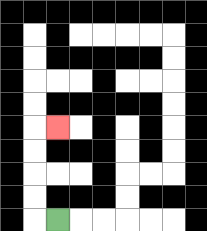{'start': '[2, 9]', 'end': '[2, 5]', 'path_directions': 'L,U,U,U,U,R', 'path_coordinates': '[[2, 9], [1, 9], [1, 8], [1, 7], [1, 6], [1, 5], [2, 5]]'}